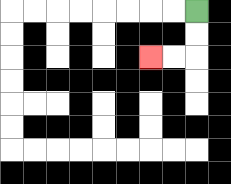{'start': '[8, 0]', 'end': '[6, 2]', 'path_directions': 'D,D,L,L', 'path_coordinates': '[[8, 0], [8, 1], [8, 2], [7, 2], [6, 2]]'}